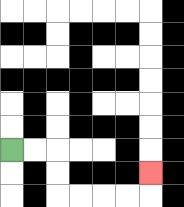{'start': '[0, 6]', 'end': '[6, 7]', 'path_directions': 'R,R,D,D,R,R,R,R,U', 'path_coordinates': '[[0, 6], [1, 6], [2, 6], [2, 7], [2, 8], [3, 8], [4, 8], [5, 8], [6, 8], [6, 7]]'}